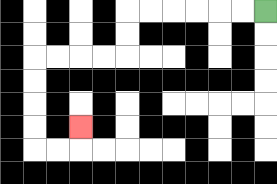{'start': '[11, 0]', 'end': '[3, 5]', 'path_directions': 'L,L,L,L,L,L,D,D,L,L,L,L,D,D,D,D,R,R,U', 'path_coordinates': '[[11, 0], [10, 0], [9, 0], [8, 0], [7, 0], [6, 0], [5, 0], [5, 1], [5, 2], [4, 2], [3, 2], [2, 2], [1, 2], [1, 3], [1, 4], [1, 5], [1, 6], [2, 6], [3, 6], [3, 5]]'}